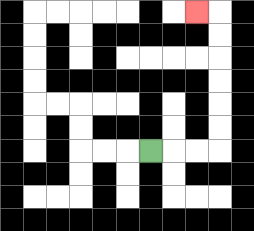{'start': '[6, 6]', 'end': '[8, 0]', 'path_directions': 'R,R,R,U,U,U,U,U,U,L', 'path_coordinates': '[[6, 6], [7, 6], [8, 6], [9, 6], [9, 5], [9, 4], [9, 3], [9, 2], [9, 1], [9, 0], [8, 0]]'}